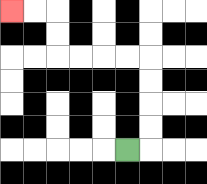{'start': '[5, 6]', 'end': '[0, 0]', 'path_directions': 'R,U,U,U,U,L,L,L,L,U,U,L,L', 'path_coordinates': '[[5, 6], [6, 6], [6, 5], [6, 4], [6, 3], [6, 2], [5, 2], [4, 2], [3, 2], [2, 2], [2, 1], [2, 0], [1, 0], [0, 0]]'}